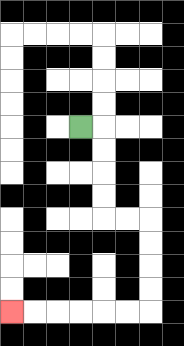{'start': '[3, 5]', 'end': '[0, 13]', 'path_directions': 'R,D,D,D,D,R,R,D,D,D,D,L,L,L,L,L,L', 'path_coordinates': '[[3, 5], [4, 5], [4, 6], [4, 7], [4, 8], [4, 9], [5, 9], [6, 9], [6, 10], [6, 11], [6, 12], [6, 13], [5, 13], [4, 13], [3, 13], [2, 13], [1, 13], [0, 13]]'}